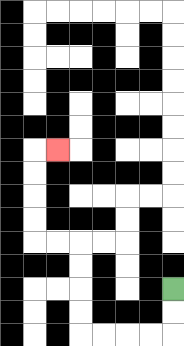{'start': '[7, 12]', 'end': '[2, 6]', 'path_directions': 'D,D,L,L,L,L,U,U,U,U,L,L,U,U,U,U,R', 'path_coordinates': '[[7, 12], [7, 13], [7, 14], [6, 14], [5, 14], [4, 14], [3, 14], [3, 13], [3, 12], [3, 11], [3, 10], [2, 10], [1, 10], [1, 9], [1, 8], [1, 7], [1, 6], [2, 6]]'}